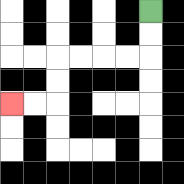{'start': '[6, 0]', 'end': '[0, 4]', 'path_directions': 'D,D,L,L,L,L,D,D,L,L', 'path_coordinates': '[[6, 0], [6, 1], [6, 2], [5, 2], [4, 2], [3, 2], [2, 2], [2, 3], [2, 4], [1, 4], [0, 4]]'}